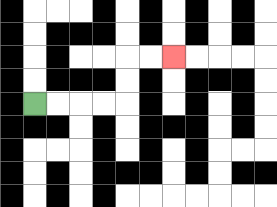{'start': '[1, 4]', 'end': '[7, 2]', 'path_directions': 'R,R,R,R,U,U,R,R', 'path_coordinates': '[[1, 4], [2, 4], [3, 4], [4, 4], [5, 4], [5, 3], [5, 2], [6, 2], [7, 2]]'}